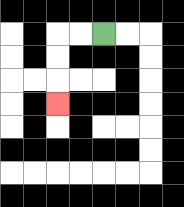{'start': '[4, 1]', 'end': '[2, 4]', 'path_directions': 'L,L,D,D,D', 'path_coordinates': '[[4, 1], [3, 1], [2, 1], [2, 2], [2, 3], [2, 4]]'}